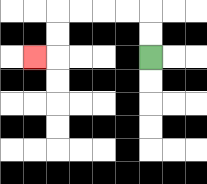{'start': '[6, 2]', 'end': '[1, 2]', 'path_directions': 'U,U,L,L,L,L,D,D,L', 'path_coordinates': '[[6, 2], [6, 1], [6, 0], [5, 0], [4, 0], [3, 0], [2, 0], [2, 1], [2, 2], [1, 2]]'}